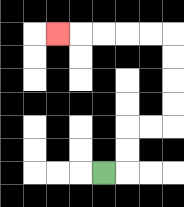{'start': '[4, 7]', 'end': '[2, 1]', 'path_directions': 'R,U,U,R,R,U,U,U,U,L,L,L,L,L', 'path_coordinates': '[[4, 7], [5, 7], [5, 6], [5, 5], [6, 5], [7, 5], [7, 4], [7, 3], [7, 2], [7, 1], [6, 1], [5, 1], [4, 1], [3, 1], [2, 1]]'}